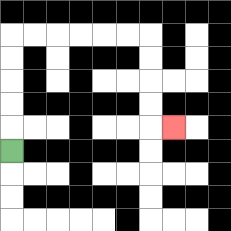{'start': '[0, 6]', 'end': '[7, 5]', 'path_directions': 'U,U,U,U,U,R,R,R,R,R,R,D,D,D,D,R', 'path_coordinates': '[[0, 6], [0, 5], [0, 4], [0, 3], [0, 2], [0, 1], [1, 1], [2, 1], [3, 1], [4, 1], [5, 1], [6, 1], [6, 2], [6, 3], [6, 4], [6, 5], [7, 5]]'}